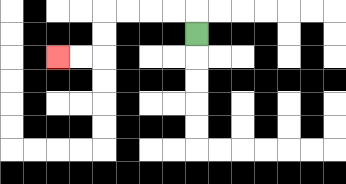{'start': '[8, 1]', 'end': '[2, 2]', 'path_directions': 'U,L,L,L,L,D,D,L,L', 'path_coordinates': '[[8, 1], [8, 0], [7, 0], [6, 0], [5, 0], [4, 0], [4, 1], [4, 2], [3, 2], [2, 2]]'}